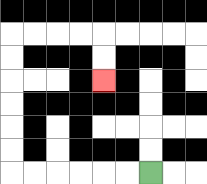{'start': '[6, 7]', 'end': '[4, 3]', 'path_directions': 'L,L,L,L,L,L,U,U,U,U,U,U,R,R,R,R,D,D', 'path_coordinates': '[[6, 7], [5, 7], [4, 7], [3, 7], [2, 7], [1, 7], [0, 7], [0, 6], [0, 5], [0, 4], [0, 3], [0, 2], [0, 1], [1, 1], [2, 1], [3, 1], [4, 1], [4, 2], [4, 3]]'}